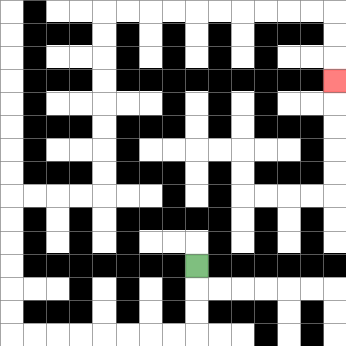{'start': '[8, 11]', 'end': '[14, 3]', 'path_directions': 'D,D,D,L,L,L,L,L,L,L,L,U,U,U,U,U,U,R,R,R,R,U,U,U,U,U,U,U,U,R,R,R,R,R,R,R,R,R,R,D,D,D', 'path_coordinates': '[[8, 11], [8, 12], [8, 13], [8, 14], [7, 14], [6, 14], [5, 14], [4, 14], [3, 14], [2, 14], [1, 14], [0, 14], [0, 13], [0, 12], [0, 11], [0, 10], [0, 9], [0, 8], [1, 8], [2, 8], [3, 8], [4, 8], [4, 7], [4, 6], [4, 5], [4, 4], [4, 3], [4, 2], [4, 1], [4, 0], [5, 0], [6, 0], [7, 0], [8, 0], [9, 0], [10, 0], [11, 0], [12, 0], [13, 0], [14, 0], [14, 1], [14, 2], [14, 3]]'}